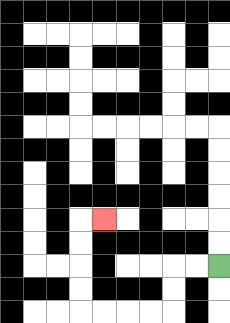{'start': '[9, 11]', 'end': '[4, 9]', 'path_directions': 'L,L,D,D,L,L,L,L,U,U,U,U,R', 'path_coordinates': '[[9, 11], [8, 11], [7, 11], [7, 12], [7, 13], [6, 13], [5, 13], [4, 13], [3, 13], [3, 12], [3, 11], [3, 10], [3, 9], [4, 9]]'}